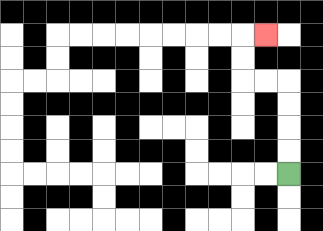{'start': '[12, 7]', 'end': '[11, 1]', 'path_directions': 'U,U,U,U,L,L,U,U,R', 'path_coordinates': '[[12, 7], [12, 6], [12, 5], [12, 4], [12, 3], [11, 3], [10, 3], [10, 2], [10, 1], [11, 1]]'}